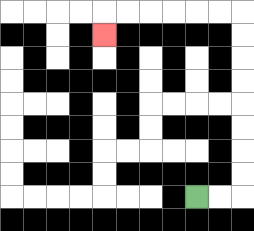{'start': '[8, 8]', 'end': '[4, 1]', 'path_directions': 'R,R,U,U,U,U,U,U,U,U,L,L,L,L,L,L,D', 'path_coordinates': '[[8, 8], [9, 8], [10, 8], [10, 7], [10, 6], [10, 5], [10, 4], [10, 3], [10, 2], [10, 1], [10, 0], [9, 0], [8, 0], [7, 0], [6, 0], [5, 0], [4, 0], [4, 1]]'}